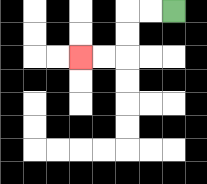{'start': '[7, 0]', 'end': '[3, 2]', 'path_directions': 'L,L,D,D,L,L', 'path_coordinates': '[[7, 0], [6, 0], [5, 0], [5, 1], [5, 2], [4, 2], [3, 2]]'}